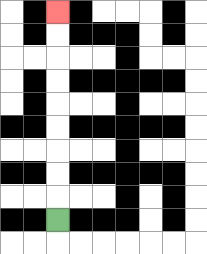{'start': '[2, 9]', 'end': '[2, 0]', 'path_directions': 'U,U,U,U,U,U,U,U,U', 'path_coordinates': '[[2, 9], [2, 8], [2, 7], [2, 6], [2, 5], [2, 4], [2, 3], [2, 2], [2, 1], [2, 0]]'}